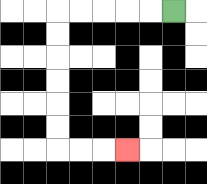{'start': '[7, 0]', 'end': '[5, 6]', 'path_directions': 'L,L,L,L,L,D,D,D,D,D,D,R,R,R', 'path_coordinates': '[[7, 0], [6, 0], [5, 0], [4, 0], [3, 0], [2, 0], [2, 1], [2, 2], [2, 3], [2, 4], [2, 5], [2, 6], [3, 6], [4, 6], [5, 6]]'}